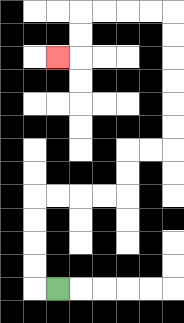{'start': '[2, 12]', 'end': '[2, 2]', 'path_directions': 'L,U,U,U,U,R,R,R,R,U,U,R,R,U,U,U,U,U,U,L,L,L,L,D,D,L', 'path_coordinates': '[[2, 12], [1, 12], [1, 11], [1, 10], [1, 9], [1, 8], [2, 8], [3, 8], [4, 8], [5, 8], [5, 7], [5, 6], [6, 6], [7, 6], [7, 5], [7, 4], [7, 3], [7, 2], [7, 1], [7, 0], [6, 0], [5, 0], [4, 0], [3, 0], [3, 1], [3, 2], [2, 2]]'}